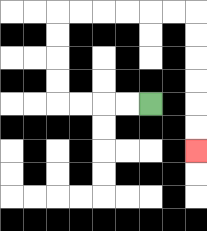{'start': '[6, 4]', 'end': '[8, 6]', 'path_directions': 'L,L,L,L,U,U,U,U,R,R,R,R,R,R,D,D,D,D,D,D', 'path_coordinates': '[[6, 4], [5, 4], [4, 4], [3, 4], [2, 4], [2, 3], [2, 2], [2, 1], [2, 0], [3, 0], [4, 0], [5, 0], [6, 0], [7, 0], [8, 0], [8, 1], [8, 2], [8, 3], [8, 4], [8, 5], [8, 6]]'}